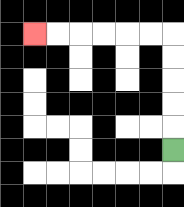{'start': '[7, 6]', 'end': '[1, 1]', 'path_directions': 'U,U,U,U,U,L,L,L,L,L,L', 'path_coordinates': '[[7, 6], [7, 5], [7, 4], [7, 3], [7, 2], [7, 1], [6, 1], [5, 1], [4, 1], [3, 1], [2, 1], [1, 1]]'}